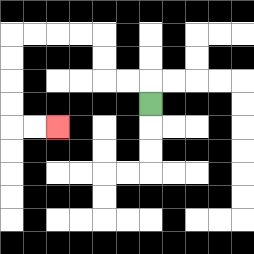{'start': '[6, 4]', 'end': '[2, 5]', 'path_directions': 'U,L,L,U,U,L,L,L,L,D,D,D,D,R,R', 'path_coordinates': '[[6, 4], [6, 3], [5, 3], [4, 3], [4, 2], [4, 1], [3, 1], [2, 1], [1, 1], [0, 1], [0, 2], [0, 3], [0, 4], [0, 5], [1, 5], [2, 5]]'}